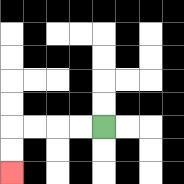{'start': '[4, 5]', 'end': '[0, 7]', 'path_directions': 'L,L,L,L,D,D', 'path_coordinates': '[[4, 5], [3, 5], [2, 5], [1, 5], [0, 5], [0, 6], [0, 7]]'}